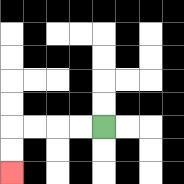{'start': '[4, 5]', 'end': '[0, 7]', 'path_directions': 'L,L,L,L,D,D', 'path_coordinates': '[[4, 5], [3, 5], [2, 5], [1, 5], [0, 5], [0, 6], [0, 7]]'}